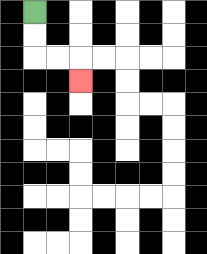{'start': '[1, 0]', 'end': '[3, 3]', 'path_directions': 'D,D,R,R,D', 'path_coordinates': '[[1, 0], [1, 1], [1, 2], [2, 2], [3, 2], [3, 3]]'}